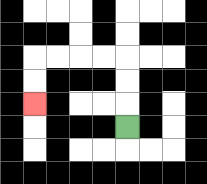{'start': '[5, 5]', 'end': '[1, 4]', 'path_directions': 'U,U,U,L,L,L,L,D,D', 'path_coordinates': '[[5, 5], [5, 4], [5, 3], [5, 2], [4, 2], [3, 2], [2, 2], [1, 2], [1, 3], [1, 4]]'}